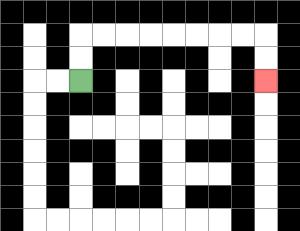{'start': '[3, 3]', 'end': '[11, 3]', 'path_directions': 'U,U,R,R,R,R,R,R,R,R,D,D', 'path_coordinates': '[[3, 3], [3, 2], [3, 1], [4, 1], [5, 1], [6, 1], [7, 1], [8, 1], [9, 1], [10, 1], [11, 1], [11, 2], [11, 3]]'}